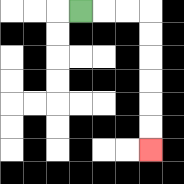{'start': '[3, 0]', 'end': '[6, 6]', 'path_directions': 'R,R,R,D,D,D,D,D,D', 'path_coordinates': '[[3, 0], [4, 0], [5, 0], [6, 0], [6, 1], [6, 2], [6, 3], [6, 4], [6, 5], [6, 6]]'}